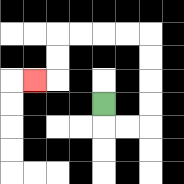{'start': '[4, 4]', 'end': '[1, 3]', 'path_directions': 'D,R,R,U,U,U,U,L,L,L,L,D,D,L', 'path_coordinates': '[[4, 4], [4, 5], [5, 5], [6, 5], [6, 4], [6, 3], [6, 2], [6, 1], [5, 1], [4, 1], [3, 1], [2, 1], [2, 2], [2, 3], [1, 3]]'}